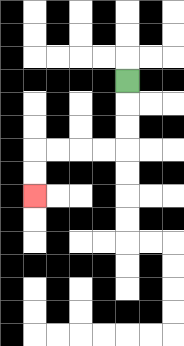{'start': '[5, 3]', 'end': '[1, 8]', 'path_directions': 'D,D,D,L,L,L,L,D,D', 'path_coordinates': '[[5, 3], [5, 4], [5, 5], [5, 6], [4, 6], [3, 6], [2, 6], [1, 6], [1, 7], [1, 8]]'}